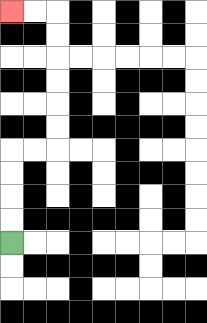{'start': '[0, 10]', 'end': '[0, 0]', 'path_directions': 'U,U,U,U,R,R,U,U,U,U,U,U,L,L', 'path_coordinates': '[[0, 10], [0, 9], [0, 8], [0, 7], [0, 6], [1, 6], [2, 6], [2, 5], [2, 4], [2, 3], [2, 2], [2, 1], [2, 0], [1, 0], [0, 0]]'}